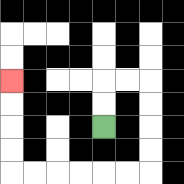{'start': '[4, 5]', 'end': '[0, 3]', 'path_directions': 'U,U,R,R,D,D,D,D,L,L,L,L,L,L,U,U,U,U', 'path_coordinates': '[[4, 5], [4, 4], [4, 3], [5, 3], [6, 3], [6, 4], [6, 5], [6, 6], [6, 7], [5, 7], [4, 7], [3, 7], [2, 7], [1, 7], [0, 7], [0, 6], [0, 5], [0, 4], [0, 3]]'}